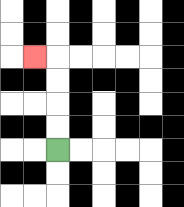{'start': '[2, 6]', 'end': '[1, 2]', 'path_directions': 'U,U,U,U,L', 'path_coordinates': '[[2, 6], [2, 5], [2, 4], [2, 3], [2, 2], [1, 2]]'}